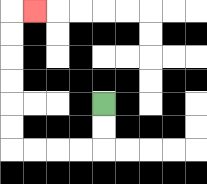{'start': '[4, 4]', 'end': '[1, 0]', 'path_directions': 'D,D,L,L,L,L,U,U,U,U,U,U,R', 'path_coordinates': '[[4, 4], [4, 5], [4, 6], [3, 6], [2, 6], [1, 6], [0, 6], [0, 5], [0, 4], [0, 3], [0, 2], [0, 1], [0, 0], [1, 0]]'}